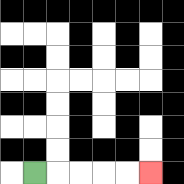{'start': '[1, 7]', 'end': '[6, 7]', 'path_directions': 'R,R,R,R,R', 'path_coordinates': '[[1, 7], [2, 7], [3, 7], [4, 7], [5, 7], [6, 7]]'}